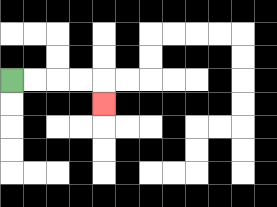{'start': '[0, 3]', 'end': '[4, 4]', 'path_directions': 'R,R,R,R,D', 'path_coordinates': '[[0, 3], [1, 3], [2, 3], [3, 3], [4, 3], [4, 4]]'}